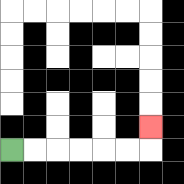{'start': '[0, 6]', 'end': '[6, 5]', 'path_directions': 'R,R,R,R,R,R,U', 'path_coordinates': '[[0, 6], [1, 6], [2, 6], [3, 6], [4, 6], [5, 6], [6, 6], [6, 5]]'}